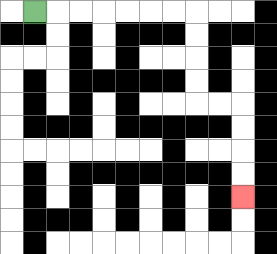{'start': '[1, 0]', 'end': '[10, 8]', 'path_directions': 'R,R,R,R,R,R,R,D,D,D,D,R,R,D,D,D,D', 'path_coordinates': '[[1, 0], [2, 0], [3, 0], [4, 0], [5, 0], [6, 0], [7, 0], [8, 0], [8, 1], [8, 2], [8, 3], [8, 4], [9, 4], [10, 4], [10, 5], [10, 6], [10, 7], [10, 8]]'}